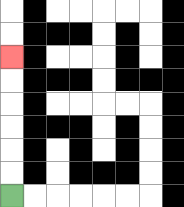{'start': '[0, 8]', 'end': '[0, 2]', 'path_directions': 'U,U,U,U,U,U', 'path_coordinates': '[[0, 8], [0, 7], [0, 6], [0, 5], [0, 4], [0, 3], [0, 2]]'}